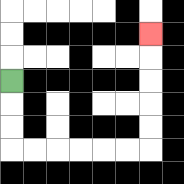{'start': '[0, 3]', 'end': '[6, 1]', 'path_directions': 'D,D,D,R,R,R,R,R,R,U,U,U,U,U', 'path_coordinates': '[[0, 3], [0, 4], [0, 5], [0, 6], [1, 6], [2, 6], [3, 6], [4, 6], [5, 6], [6, 6], [6, 5], [6, 4], [6, 3], [6, 2], [6, 1]]'}